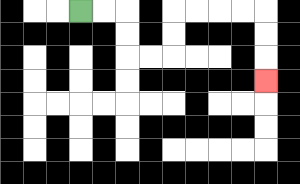{'start': '[3, 0]', 'end': '[11, 3]', 'path_directions': 'R,R,D,D,R,R,U,U,R,R,R,R,D,D,D', 'path_coordinates': '[[3, 0], [4, 0], [5, 0], [5, 1], [5, 2], [6, 2], [7, 2], [7, 1], [7, 0], [8, 0], [9, 0], [10, 0], [11, 0], [11, 1], [11, 2], [11, 3]]'}